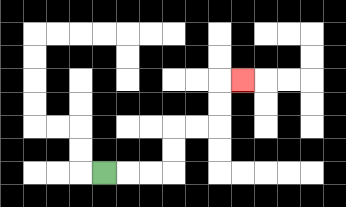{'start': '[4, 7]', 'end': '[10, 3]', 'path_directions': 'R,R,R,U,U,R,R,U,U,R', 'path_coordinates': '[[4, 7], [5, 7], [6, 7], [7, 7], [7, 6], [7, 5], [8, 5], [9, 5], [9, 4], [9, 3], [10, 3]]'}